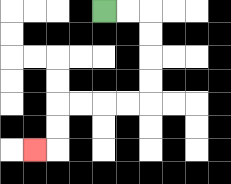{'start': '[4, 0]', 'end': '[1, 6]', 'path_directions': 'R,R,D,D,D,D,L,L,L,L,D,D,L', 'path_coordinates': '[[4, 0], [5, 0], [6, 0], [6, 1], [6, 2], [6, 3], [6, 4], [5, 4], [4, 4], [3, 4], [2, 4], [2, 5], [2, 6], [1, 6]]'}